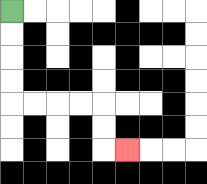{'start': '[0, 0]', 'end': '[5, 6]', 'path_directions': 'D,D,D,D,R,R,R,R,D,D,R', 'path_coordinates': '[[0, 0], [0, 1], [0, 2], [0, 3], [0, 4], [1, 4], [2, 4], [3, 4], [4, 4], [4, 5], [4, 6], [5, 6]]'}